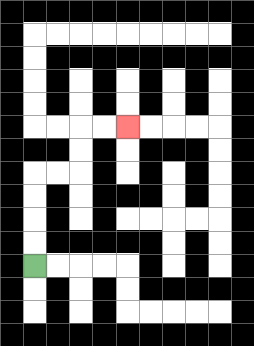{'start': '[1, 11]', 'end': '[5, 5]', 'path_directions': 'U,U,U,U,R,R,U,U,R,R', 'path_coordinates': '[[1, 11], [1, 10], [1, 9], [1, 8], [1, 7], [2, 7], [3, 7], [3, 6], [3, 5], [4, 5], [5, 5]]'}